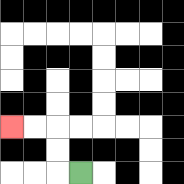{'start': '[3, 7]', 'end': '[0, 5]', 'path_directions': 'L,U,U,L,L', 'path_coordinates': '[[3, 7], [2, 7], [2, 6], [2, 5], [1, 5], [0, 5]]'}